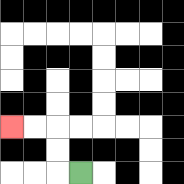{'start': '[3, 7]', 'end': '[0, 5]', 'path_directions': 'L,U,U,L,L', 'path_coordinates': '[[3, 7], [2, 7], [2, 6], [2, 5], [1, 5], [0, 5]]'}